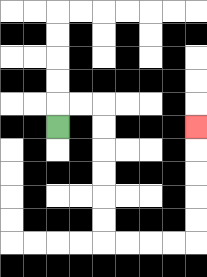{'start': '[2, 5]', 'end': '[8, 5]', 'path_directions': 'U,R,R,D,D,D,D,D,D,R,R,R,R,U,U,U,U,U', 'path_coordinates': '[[2, 5], [2, 4], [3, 4], [4, 4], [4, 5], [4, 6], [4, 7], [4, 8], [4, 9], [4, 10], [5, 10], [6, 10], [7, 10], [8, 10], [8, 9], [8, 8], [8, 7], [8, 6], [8, 5]]'}